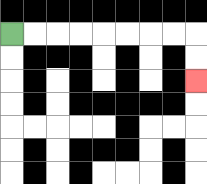{'start': '[0, 1]', 'end': '[8, 3]', 'path_directions': 'R,R,R,R,R,R,R,R,D,D', 'path_coordinates': '[[0, 1], [1, 1], [2, 1], [3, 1], [4, 1], [5, 1], [6, 1], [7, 1], [8, 1], [8, 2], [8, 3]]'}